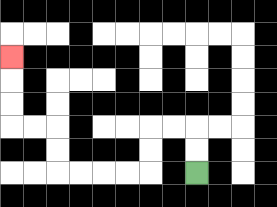{'start': '[8, 7]', 'end': '[0, 2]', 'path_directions': 'U,U,L,L,D,D,L,L,L,L,U,U,L,L,U,U,U', 'path_coordinates': '[[8, 7], [8, 6], [8, 5], [7, 5], [6, 5], [6, 6], [6, 7], [5, 7], [4, 7], [3, 7], [2, 7], [2, 6], [2, 5], [1, 5], [0, 5], [0, 4], [0, 3], [0, 2]]'}